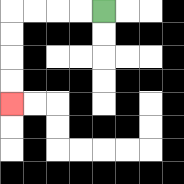{'start': '[4, 0]', 'end': '[0, 4]', 'path_directions': 'L,L,L,L,D,D,D,D', 'path_coordinates': '[[4, 0], [3, 0], [2, 0], [1, 0], [0, 0], [0, 1], [0, 2], [0, 3], [0, 4]]'}